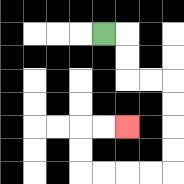{'start': '[4, 1]', 'end': '[5, 5]', 'path_directions': 'R,D,D,R,R,D,D,D,D,L,L,L,L,U,U,R,R', 'path_coordinates': '[[4, 1], [5, 1], [5, 2], [5, 3], [6, 3], [7, 3], [7, 4], [7, 5], [7, 6], [7, 7], [6, 7], [5, 7], [4, 7], [3, 7], [3, 6], [3, 5], [4, 5], [5, 5]]'}